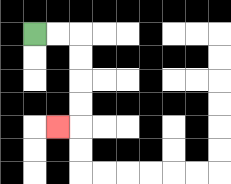{'start': '[1, 1]', 'end': '[2, 5]', 'path_directions': 'R,R,D,D,D,D,L', 'path_coordinates': '[[1, 1], [2, 1], [3, 1], [3, 2], [3, 3], [3, 4], [3, 5], [2, 5]]'}